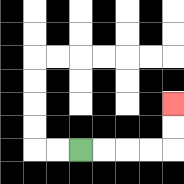{'start': '[3, 6]', 'end': '[7, 4]', 'path_directions': 'R,R,R,R,U,U', 'path_coordinates': '[[3, 6], [4, 6], [5, 6], [6, 6], [7, 6], [7, 5], [7, 4]]'}